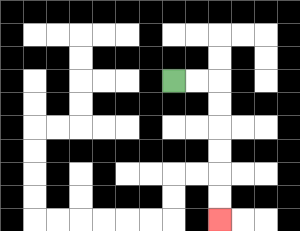{'start': '[7, 3]', 'end': '[9, 9]', 'path_directions': 'R,R,D,D,D,D,D,D', 'path_coordinates': '[[7, 3], [8, 3], [9, 3], [9, 4], [9, 5], [9, 6], [9, 7], [9, 8], [9, 9]]'}